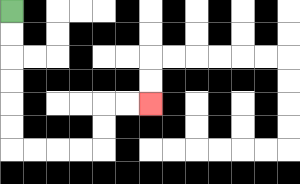{'start': '[0, 0]', 'end': '[6, 4]', 'path_directions': 'D,D,D,D,D,D,R,R,R,R,U,U,R,R', 'path_coordinates': '[[0, 0], [0, 1], [0, 2], [0, 3], [0, 4], [0, 5], [0, 6], [1, 6], [2, 6], [3, 6], [4, 6], [4, 5], [4, 4], [5, 4], [6, 4]]'}